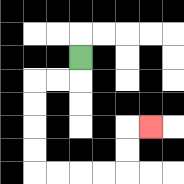{'start': '[3, 2]', 'end': '[6, 5]', 'path_directions': 'D,L,L,D,D,D,D,R,R,R,R,U,U,R', 'path_coordinates': '[[3, 2], [3, 3], [2, 3], [1, 3], [1, 4], [1, 5], [1, 6], [1, 7], [2, 7], [3, 7], [4, 7], [5, 7], [5, 6], [5, 5], [6, 5]]'}